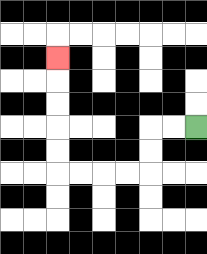{'start': '[8, 5]', 'end': '[2, 2]', 'path_directions': 'L,L,D,D,L,L,L,L,U,U,U,U,U', 'path_coordinates': '[[8, 5], [7, 5], [6, 5], [6, 6], [6, 7], [5, 7], [4, 7], [3, 7], [2, 7], [2, 6], [2, 5], [2, 4], [2, 3], [2, 2]]'}